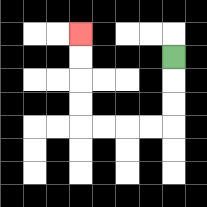{'start': '[7, 2]', 'end': '[3, 1]', 'path_directions': 'D,D,D,L,L,L,L,U,U,U,U', 'path_coordinates': '[[7, 2], [7, 3], [7, 4], [7, 5], [6, 5], [5, 5], [4, 5], [3, 5], [3, 4], [3, 3], [3, 2], [3, 1]]'}